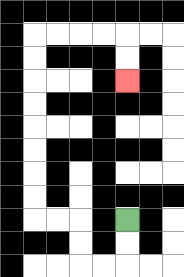{'start': '[5, 9]', 'end': '[5, 3]', 'path_directions': 'D,D,L,L,U,U,L,L,U,U,U,U,U,U,U,U,R,R,R,R,D,D', 'path_coordinates': '[[5, 9], [5, 10], [5, 11], [4, 11], [3, 11], [3, 10], [3, 9], [2, 9], [1, 9], [1, 8], [1, 7], [1, 6], [1, 5], [1, 4], [1, 3], [1, 2], [1, 1], [2, 1], [3, 1], [4, 1], [5, 1], [5, 2], [5, 3]]'}